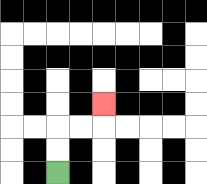{'start': '[2, 7]', 'end': '[4, 4]', 'path_directions': 'U,U,R,R,U', 'path_coordinates': '[[2, 7], [2, 6], [2, 5], [3, 5], [4, 5], [4, 4]]'}